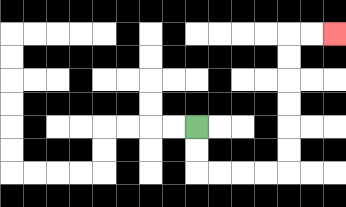{'start': '[8, 5]', 'end': '[14, 1]', 'path_directions': 'D,D,R,R,R,R,U,U,U,U,U,U,R,R', 'path_coordinates': '[[8, 5], [8, 6], [8, 7], [9, 7], [10, 7], [11, 7], [12, 7], [12, 6], [12, 5], [12, 4], [12, 3], [12, 2], [12, 1], [13, 1], [14, 1]]'}